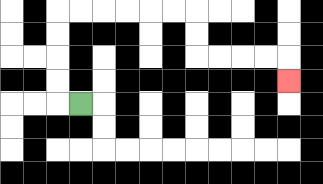{'start': '[3, 4]', 'end': '[12, 3]', 'path_directions': 'L,U,U,U,U,R,R,R,R,R,R,D,D,R,R,R,R,D', 'path_coordinates': '[[3, 4], [2, 4], [2, 3], [2, 2], [2, 1], [2, 0], [3, 0], [4, 0], [5, 0], [6, 0], [7, 0], [8, 0], [8, 1], [8, 2], [9, 2], [10, 2], [11, 2], [12, 2], [12, 3]]'}